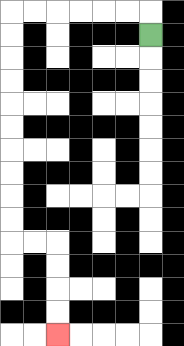{'start': '[6, 1]', 'end': '[2, 14]', 'path_directions': 'U,L,L,L,L,L,L,D,D,D,D,D,D,D,D,D,D,R,R,D,D,D,D', 'path_coordinates': '[[6, 1], [6, 0], [5, 0], [4, 0], [3, 0], [2, 0], [1, 0], [0, 0], [0, 1], [0, 2], [0, 3], [0, 4], [0, 5], [0, 6], [0, 7], [0, 8], [0, 9], [0, 10], [1, 10], [2, 10], [2, 11], [2, 12], [2, 13], [2, 14]]'}